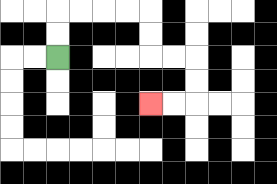{'start': '[2, 2]', 'end': '[6, 4]', 'path_directions': 'U,U,R,R,R,R,D,D,R,R,D,D,L,L', 'path_coordinates': '[[2, 2], [2, 1], [2, 0], [3, 0], [4, 0], [5, 0], [6, 0], [6, 1], [6, 2], [7, 2], [8, 2], [8, 3], [8, 4], [7, 4], [6, 4]]'}